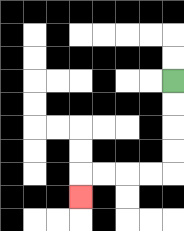{'start': '[7, 3]', 'end': '[3, 8]', 'path_directions': 'D,D,D,D,L,L,L,L,D', 'path_coordinates': '[[7, 3], [7, 4], [7, 5], [7, 6], [7, 7], [6, 7], [5, 7], [4, 7], [3, 7], [3, 8]]'}